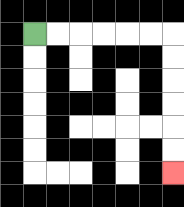{'start': '[1, 1]', 'end': '[7, 7]', 'path_directions': 'R,R,R,R,R,R,D,D,D,D,D,D', 'path_coordinates': '[[1, 1], [2, 1], [3, 1], [4, 1], [5, 1], [6, 1], [7, 1], [7, 2], [7, 3], [7, 4], [7, 5], [7, 6], [7, 7]]'}